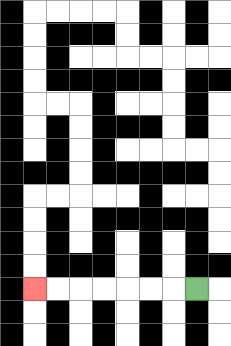{'start': '[8, 12]', 'end': '[1, 12]', 'path_directions': 'L,L,L,L,L,L,L', 'path_coordinates': '[[8, 12], [7, 12], [6, 12], [5, 12], [4, 12], [3, 12], [2, 12], [1, 12]]'}